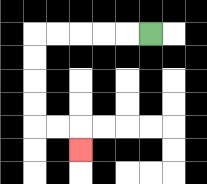{'start': '[6, 1]', 'end': '[3, 6]', 'path_directions': 'L,L,L,L,L,D,D,D,D,R,R,D', 'path_coordinates': '[[6, 1], [5, 1], [4, 1], [3, 1], [2, 1], [1, 1], [1, 2], [1, 3], [1, 4], [1, 5], [2, 5], [3, 5], [3, 6]]'}